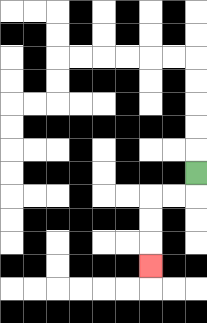{'start': '[8, 7]', 'end': '[6, 11]', 'path_directions': 'D,L,L,D,D,D', 'path_coordinates': '[[8, 7], [8, 8], [7, 8], [6, 8], [6, 9], [6, 10], [6, 11]]'}